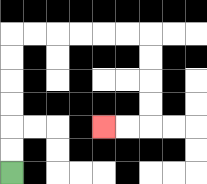{'start': '[0, 7]', 'end': '[4, 5]', 'path_directions': 'U,U,U,U,U,U,R,R,R,R,R,R,D,D,D,D,L,L', 'path_coordinates': '[[0, 7], [0, 6], [0, 5], [0, 4], [0, 3], [0, 2], [0, 1], [1, 1], [2, 1], [3, 1], [4, 1], [5, 1], [6, 1], [6, 2], [6, 3], [6, 4], [6, 5], [5, 5], [4, 5]]'}